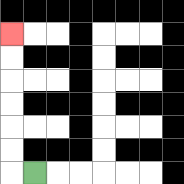{'start': '[1, 7]', 'end': '[0, 1]', 'path_directions': 'L,U,U,U,U,U,U', 'path_coordinates': '[[1, 7], [0, 7], [0, 6], [0, 5], [0, 4], [0, 3], [0, 2], [0, 1]]'}